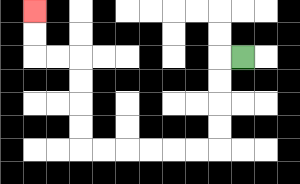{'start': '[10, 2]', 'end': '[1, 0]', 'path_directions': 'L,D,D,D,D,L,L,L,L,L,L,U,U,U,U,L,L,U,U', 'path_coordinates': '[[10, 2], [9, 2], [9, 3], [9, 4], [9, 5], [9, 6], [8, 6], [7, 6], [6, 6], [5, 6], [4, 6], [3, 6], [3, 5], [3, 4], [3, 3], [3, 2], [2, 2], [1, 2], [1, 1], [1, 0]]'}